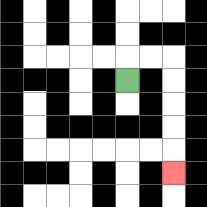{'start': '[5, 3]', 'end': '[7, 7]', 'path_directions': 'U,R,R,D,D,D,D,D', 'path_coordinates': '[[5, 3], [5, 2], [6, 2], [7, 2], [7, 3], [7, 4], [7, 5], [7, 6], [7, 7]]'}